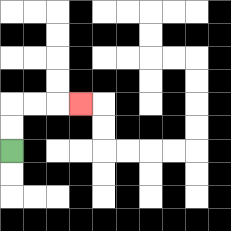{'start': '[0, 6]', 'end': '[3, 4]', 'path_directions': 'U,U,R,R,R', 'path_coordinates': '[[0, 6], [0, 5], [0, 4], [1, 4], [2, 4], [3, 4]]'}